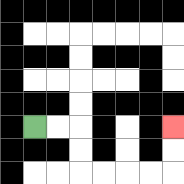{'start': '[1, 5]', 'end': '[7, 5]', 'path_directions': 'R,R,D,D,R,R,R,R,U,U', 'path_coordinates': '[[1, 5], [2, 5], [3, 5], [3, 6], [3, 7], [4, 7], [5, 7], [6, 7], [7, 7], [7, 6], [7, 5]]'}